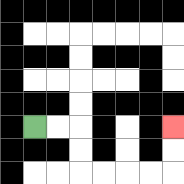{'start': '[1, 5]', 'end': '[7, 5]', 'path_directions': 'R,R,D,D,R,R,R,R,U,U', 'path_coordinates': '[[1, 5], [2, 5], [3, 5], [3, 6], [3, 7], [4, 7], [5, 7], [6, 7], [7, 7], [7, 6], [7, 5]]'}